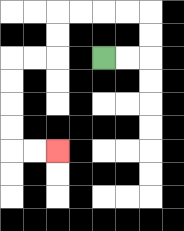{'start': '[4, 2]', 'end': '[2, 6]', 'path_directions': 'R,R,U,U,L,L,L,L,D,D,L,L,D,D,D,D,R,R', 'path_coordinates': '[[4, 2], [5, 2], [6, 2], [6, 1], [6, 0], [5, 0], [4, 0], [3, 0], [2, 0], [2, 1], [2, 2], [1, 2], [0, 2], [0, 3], [0, 4], [0, 5], [0, 6], [1, 6], [2, 6]]'}